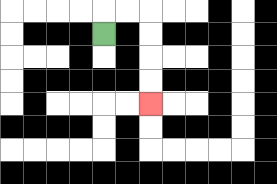{'start': '[4, 1]', 'end': '[6, 4]', 'path_directions': 'U,R,R,D,D,D,D', 'path_coordinates': '[[4, 1], [4, 0], [5, 0], [6, 0], [6, 1], [6, 2], [6, 3], [6, 4]]'}